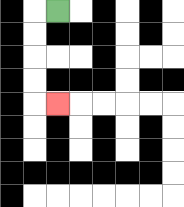{'start': '[2, 0]', 'end': '[2, 4]', 'path_directions': 'L,D,D,D,D,R', 'path_coordinates': '[[2, 0], [1, 0], [1, 1], [1, 2], [1, 3], [1, 4], [2, 4]]'}